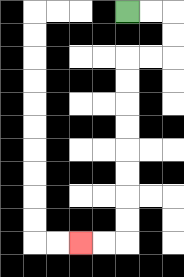{'start': '[5, 0]', 'end': '[3, 10]', 'path_directions': 'R,R,D,D,L,L,D,D,D,D,D,D,D,D,L,L', 'path_coordinates': '[[5, 0], [6, 0], [7, 0], [7, 1], [7, 2], [6, 2], [5, 2], [5, 3], [5, 4], [5, 5], [5, 6], [5, 7], [5, 8], [5, 9], [5, 10], [4, 10], [3, 10]]'}